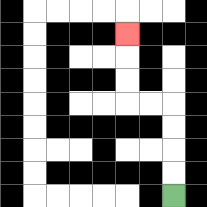{'start': '[7, 8]', 'end': '[5, 1]', 'path_directions': 'U,U,U,U,L,L,U,U,U', 'path_coordinates': '[[7, 8], [7, 7], [7, 6], [7, 5], [7, 4], [6, 4], [5, 4], [5, 3], [5, 2], [5, 1]]'}